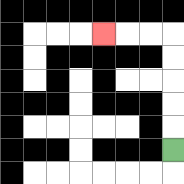{'start': '[7, 6]', 'end': '[4, 1]', 'path_directions': 'U,U,U,U,U,L,L,L', 'path_coordinates': '[[7, 6], [7, 5], [7, 4], [7, 3], [7, 2], [7, 1], [6, 1], [5, 1], [4, 1]]'}